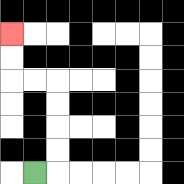{'start': '[1, 7]', 'end': '[0, 1]', 'path_directions': 'R,U,U,U,U,L,L,U,U', 'path_coordinates': '[[1, 7], [2, 7], [2, 6], [2, 5], [2, 4], [2, 3], [1, 3], [0, 3], [0, 2], [0, 1]]'}